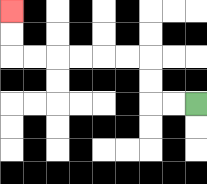{'start': '[8, 4]', 'end': '[0, 0]', 'path_directions': 'L,L,U,U,L,L,L,L,L,L,U,U', 'path_coordinates': '[[8, 4], [7, 4], [6, 4], [6, 3], [6, 2], [5, 2], [4, 2], [3, 2], [2, 2], [1, 2], [0, 2], [0, 1], [0, 0]]'}